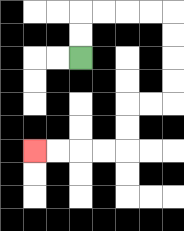{'start': '[3, 2]', 'end': '[1, 6]', 'path_directions': 'U,U,R,R,R,R,D,D,D,D,L,L,D,D,L,L,L,L', 'path_coordinates': '[[3, 2], [3, 1], [3, 0], [4, 0], [5, 0], [6, 0], [7, 0], [7, 1], [7, 2], [7, 3], [7, 4], [6, 4], [5, 4], [5, 5], [5, 6], [4, 6], [3, 6], [2, 6], [1, 6]]'}